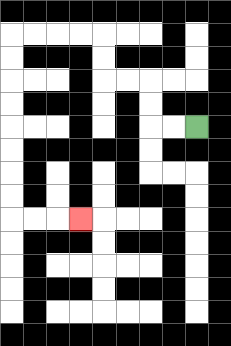{'start': '[8, 5]', 'end': '[3, 9]', 'path_directions': 'L,L,U,U,L,L,U,U,L,L,L,L,D,D,D,D,D,D,D,D,R,R,R', 'path_coordinates': '[[8, 5], [7, 5], [6, 5], [6, 4], [6, 3], [5, 3], [4, 3], [4, 2], [4, 1], [3, 1], [2, 1], [1, 1], [0, 1], [0, 2], [0, 3], [0, 4], [0, 5], [0, 6], [0, 7], [0, 8], [0, 9], [1, 9], [2, 9], [3, 9]]'}